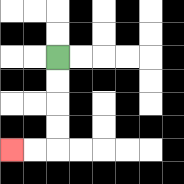{'start': '[2, 2]', 'end': '[0, 6]', 'path_directions': 'D,D,D,D,L,L', 'path_coordinates': '[[2, 2], [2, 3], [2, 4], [2, 5], [2, 6], [1, 6], [0, 6]]'}